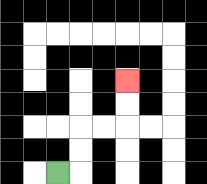{'start': '[2, 7]', 'end': '[5, 3]', 'path_directions': 'R,U,U,R,R,U,U', 'path_coordinates': '[[2, 7], [3, 7], [3, 6], [3, 5], [4, 5], [5, 5], [5, 4], [5, 3]]'}